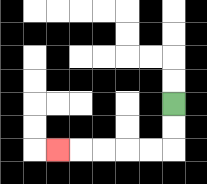{'start': '[7, 4]', 'end': '[2, 6]', 'path_directions': 'D,D,L,L,L,L,L', 'path_coordinates': '[[7, 4], [7, 5], [7, 6], [6, 6], [5, 6], [4, 6], [3, 6], [2, 6]]'}